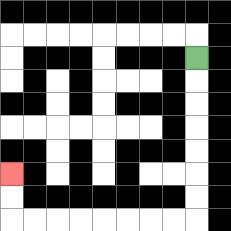{'start': '[8, 2]', 'end': '[0, 7]', 'path_directions': 'D,D,D,D,D,D,D,L,L,L,L,L,L,L,L,U,U', 'path_coordinates': '[[8, 2], [8, 3], [8, 4], [8, 5], [8, 6], [8, 7], [8, 8], [8, 9], [7, 9], [6, 9], [5, 9], [4, 9], [3, 9], [2, 9], [1, 9], [0, 9], [0, 8], [0, 7]]'}